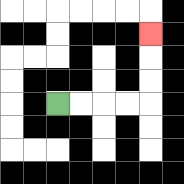{'start': '[2, 4]', 'end': '[6, 1]', 'path_directions': 'R,R,R,R,U,U,U', 'path_coordinates': '[[2, 4], [3, 4], [4, 4], [5, 4], [6, 4], [6, 3], [6, 2], [6, 1]]'}